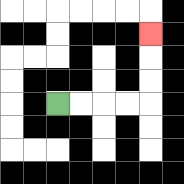{'start': '[2, 4]', 'end': '[6, 1]', 'path_directions': 'R,R,R,R,U,U,U', 'path_coordinates': '[[2, 4], [3, 4], [4, 4], [5, 4], [6, 4], [6, 3], [6, 2], [6, 1]]'}